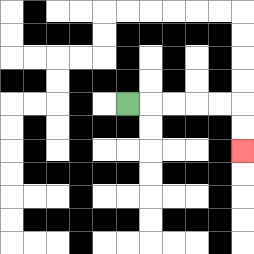{'start': '[5, 4]', 'end': '[10, 6]', 'path_directions': 'R,R,R,R,R,D,D', 'path_coordinates': '[[5, 4], [6, 4], [7, 4], [8, 4], [9, 4], [10, 4], [10, 5], [10, 6]]'}